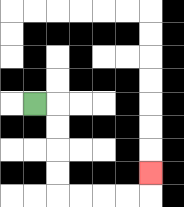{'start': '[1, 4]', 'end': '[6, 7]', 'path_directions': 'R,D,D,D,D,R,R,R,R,U', 'path_coordinates': '[[1, 4], [2, 4], [2, 5], [2, 6], [2, 7], [2, 8], [3, 8], [4, 8], [5, 8], [6, 8], [6, 7]]'}